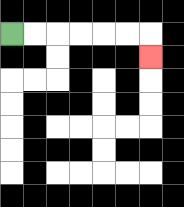{'start': '[0, 1]', 'end': '[6, 2]', 'path_directions': 'R,R,R,R,R,R,D', 'path_coordinates': '[[0, 1], [1, 1], [2, 1], [3, 1], [4, 1], [5, 1], [6, 1], [6, 2]]'}